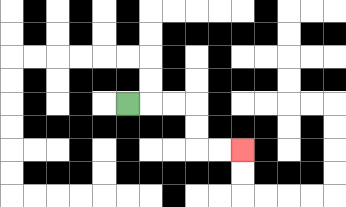{'start': '[5, 4]', 'end': '[10, 6]', 'path_directions': 'R,R,R,D,D,R,R', 'path_coordinates': '[[5, 4], [6, 4], [7, 4], [8, 4], [8, 5], [8, 6], [9, 6], [10, 6]]'}